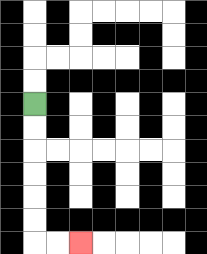{'start': '[1, 4]', 'end': '[3, 10]', 'path_directions': 'D,D,D,D,D,D,R,R', 'path_coordinates': '[[1, 4], [1, 5], [1, 6], [1, 7], [1, 8], [1, 9], [1, 10], [2, 10], [3, 10]]'}